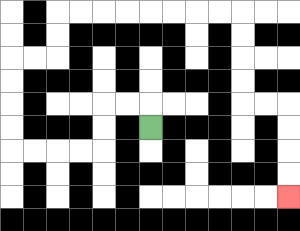{'start': '[6, 5]', 'end': '[12, 8]', 'path_directions': 'U,L,L,D,D,L,L,L,L,U,U,U,U,R,R,U,U,R,R,R,R,R,R,R,R,D,D,D,D,R,R,D,D,D,D', 'path_coordinates': '[[6, 5], [6, 4], [5, 4], [4, 4], [4, 5], [4, 6], [3, 6], [2, 6], [1, 6], [0, 6], [0, 5], [0, 4], [0, 3], [0, 2], [1, 2], [2, 2], [2, 1], [2, 0], [3, 0], [4, 0], [5, 0], [6, 0], [7, 0], [8, 0], [9, 0], [10, 0], [10, 1], [10, 2], [10, 3], [10, 4], [11, 4], [12, 4], [12, 5], [12, 6], [12, 7], [12, 8]]'}